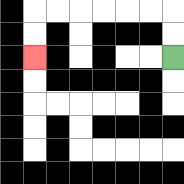{'start': '[7, 2]', 'end': '[1, 2]', 'path_directions': 'U,U,L,L,L,L,L,L,D,D', 'path_coordinates': '[[7, 2], [7, 1], [7, 0], [6, 0], [5, 0], [4, 0], [3, 0], [2, 0], [1, 0], [1, 1], [1, 2]]'}